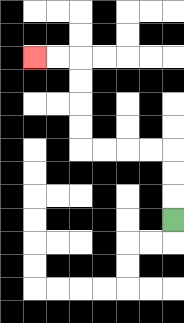{'start': '[7, 9]', 'end': '[1, 2]', 'path_directions': 'U,U,U,L,L,L,L,U,U,U,U,L,L', 'path_coordinates': '[[7, 9], [7, 8], [7, 7], [7, 6], [6, 6], [5, 6], [4, 6], [3, 6], [3, 5], [3, 4], [3, 3], [3, 2], [2, 2], [1, 2]]'}